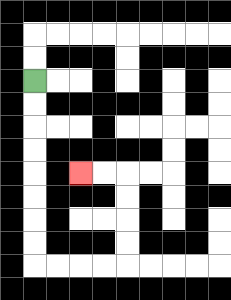{'start': '[1, 3]', 'end': '[3, 7]', 'path_directions': 'D,D,D,D,D,D,D,D,R,R,R,R,U,U,U,U,L,L', 'path_coordinates': '[[1, 3], [1, 4], [1, 5], [1, 6], [1, 7], [1, 8], [1, 9], [1, 10], [1, 11], [2, 11], [3, 11], [4, 11], [5, 11], [5, 10], [5, 9], [5, 8], [5, 7], [4, 7], [3, 7]]'}